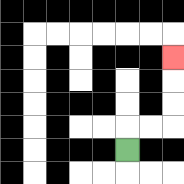{'start': '[5, 6]', 'end': '[7, 2]', 'path_directions': 'U,R,R,U,U,U', 'path_coordinates': '[[5, 6], [5, 5], [6, 5], [7, 5], [7, 4], [7, 3], [7, 2]]'}